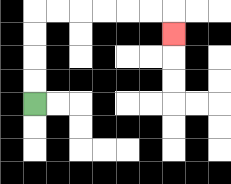{'start': '[1, 4]', 'end': '[7, 1]', 'path_directions': 'U,U,U,U,R,R,R,R,R,R,D', 'path_coordinates': '[[1, 4], [1, 3], [1, 2], [1, 1], [1, 0], [2, 0], [3, 0], [4, 0], [5, 0], [6, 0], [7, 0], [7, 1]]'}